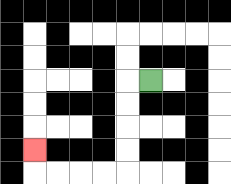{'start': '[6, 3]', 'end': '[1, 6]', 'path_directions': 'L,D,D,D,D,L,L,L,L,U', 'path_coordinates': '[[6, 3], [5, 3], [5, 4], [5, 5], [5, 6], [5, 7], [4, 7], [3, 7], [2, 7], [1, 7], [1, 6]]'}